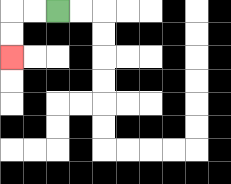{'start': '[2, 0]', 'end': '[0, 2]', 'path_directions': 'L,L,D,D', 'path_coordinates': '[[2, 0], [1, 0], [0, 0], [0, 1], [0, 2]]'}